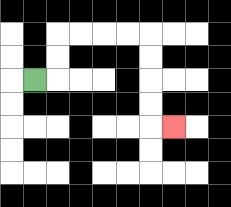{'start': '[1, 3]', 'end': '[7, 5]', 'path_directions': 'R,U,U,R,R,R,R,D,D,D,D,R', 'path_coordinates': '[[1, 3], [2, 3], [2, 2], [2, 1], [3, 1], [4, 1], [5, 1], [6, 1], [6, 2], [6, 3], [6, 4], [6, 5], [7, 5]]'}